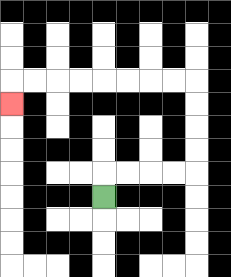{'start': '[4, 8]', 'end': '[0, 4]', 'path_directions': 'U,R,R,R,R,U,U,U,U,L,L,L,L,L,L,L,L,D', 'path_coordinates': '[[4, 8], [4, 7], [5, 7], [6, 7], [7, 7], [8, 7], [8, 6], [8, 5], [8, 4], [8, 3], [7, 3], [6, 3], [5, 3], [4, 3], [3, 3], [2, 3], [1, 3], [0, 3], [0, 4]]'}